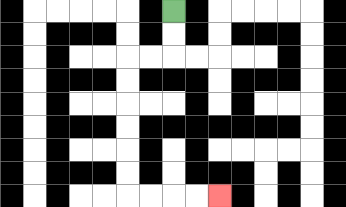{'start': '[7, 0]', 'end': '[9, 8]', 'path_directions': 'D,D,L,L,D,D,D,D,D,D,R,R,R,R', 'path_coordinates': '[[7, 0], [7, 1], [7, 2], [6, 2], [5, 2], [5, 3], [5, 4], [5, 5], [5, 6], [5, 7], [5, 8], [6, 8], [7, 8], [8, 8], [9, 8]]'}